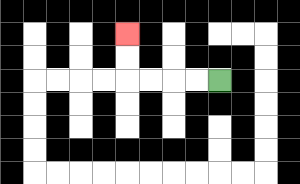{'start': '[9, 3]', 'end': '[5, 1]', 'path_directions': 'L,L,L,L,U,U', 'path_coordinates': '[[9, 3], [8, 3], [7, 3], [6, 3], [5, 3], [5, 2], [5, 1]]'}